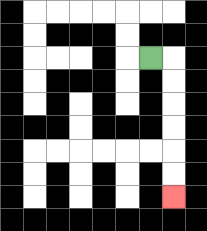{'start': '[6, 2]', 'end': '[7, 8]', 'path_directions': 'R,D,D,D,D,D,D', 'path_coordinates': '[[6, 2], [7, 2], [7, 3], [7, 4], [7, 5], [7, 6], [7, 7], [7, 8]]'}